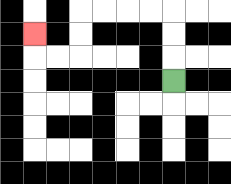{'start': '[7, 3]', 'end': '[1, 1]', 'path_directions': 'U,U,U,L,L,L,L,D,D,L,L,U', 'path_coordinates': '[[7, 3], [7, 2], [7, 1], [7, 0], [6, 0], [5, 0], [4, 0], [3, 0], [3, 1], [3, 2], [2, 2], [1, 2], [1, 1]]'}